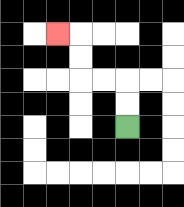{'start': '[5, 5]', 'end': '[2, 1]', 'path_directions': 'U,U,L,L,U,U,L', 'path_coordinates': '[[5, 5], [5, 4], [5, 3], [4, 3], [3, 3], [3, 2], [3, 1], [2, 1]]'}